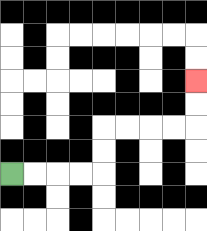{'start': '[0, 7]', 'end': '[8, 3]', 'path_directions': 'R,R,R,R,U,U,R,R,R,R,U,U', 'path_coordinates': '[[0, 7], [1, 7], [2, 7], [3, 7], [4, 7], [4, 6], [4, 5], [5, 5], [6, 5], [7, 5], [8, 5], [8, 4], [8, 3]]'}